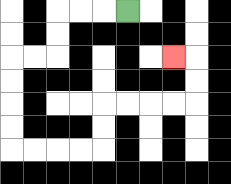{'start': '[5, 0]', 'end': '[7, 2]', 'path_directions': 'L,L,L,D,D,L,L,D,D,D,D,R,R,R,R,U,U,R,R,R,R,U,U,L', 'path_coordinates': '[[5, 0], [4, 0], [3, 0], [2, 0], [2, 1], [2, 2], [1, 2], [0, 2], [0, 3], [0, 4], [0, 5], [0, 6], [1, 6], [2, 6], [3, 6], [4, 6], [4, 5], [4, 4], [5, 4], [6, 4], [7, 4], [8, 4], [8, 3], [8, 2], [7, 2]]'}